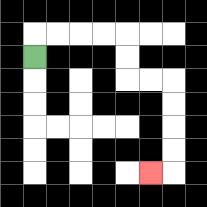{'start': '[1, 2]', 'end': '[6, 7]', 'path_directions': 'U,R,R,R,R,D,D,R,R,D,D,D,D,L', 'path_coordinates': '[[1, 2], [1, 1], [2, 1], [3, 1], [4, 1], [5, 1], [5, 2], [5, 3], [6, 3], [7, 3], [7, 4], [7, 5], [7, 6], [7, 7], [6, 7]]'}